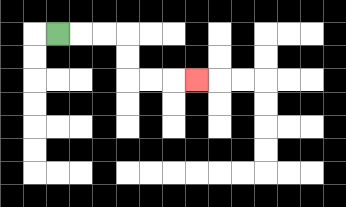{'start': '[2, 1]', 'end': '[8, 3]', 'path_directions': 'R,R,R,D,D,R,R,R', 'path_coordinates': '[[2, 1], [3, 1], [4, 1], [5, 1], [5, 2], [5, 3], [6, 3], [7, 3], [8, 3]]'}